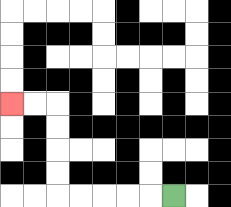{'start': '[7, 8]', 'end': '[0, 4]', 'path_directions': 'L,L,L,L,L,U,U,U,U,L,L', 'path_coordinates': '[[7, 8], [6, 8], [5, 8], [4, 8], [3, 8], [2, 8], [2, 7], [2, 6], [2, 5], [2, 4], [1, 4], [0, 4]]'}